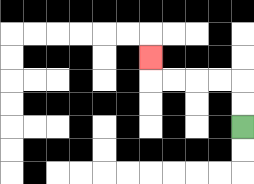{'start': '[10, 5]', 'end': '[6, 2]', 'path_directions': 'U,U,L,L,L,L,U', 'path_coordinates': '[[10, 5], [10, 4], [10, 3], [9, 3], [8, 3], [7, 3], [6, 3], [6, 2]]'}